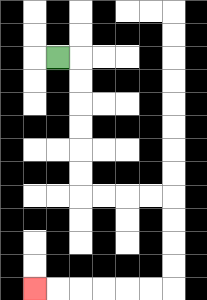{'start': '[2, 2]', 'end': '[1, 12]', 'path_directions': 'R,D,D,D,D,D,D,R,R,R,R,D,D,D,D,L,L,L,L,L,L', 'path_coordinates': '[[2, 2], [3, 2], [3, 3], [3, 4], [3, 5], [3, 6], [3, 7], [3, 8], [4, 8], [5, 8], [6, 8], [7, 8], [7, 9], [7, 10], [7, 11], [7, 12], [6, 12], [5, 12], [4, 12], [3, 12], [2, 12], [1, 12]]'}